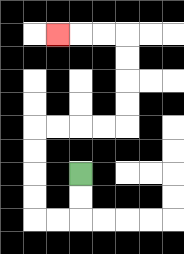{'start': '[3, 7]', 'end': '[2, 1]', 'path_directions': 'D,D,L,L,U,U,U,U,R,R,R,R,U,U,U,U,L,L,L', 'path_coordinates': '[[3, 7], [3, 8], [3, 9], [2, 9], [1, 9], [1, 8], [1, 7], [1, 6], [1, 5], [2, 5], [3, 5], [4, 5], [5, 5], [5, 4], [5, 3], [5, 2], [5, 1], [4, 1], [3, 1], [2, 1]]'}